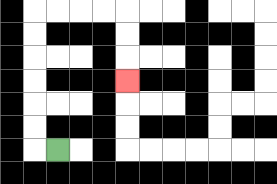{'start': '[2, 6]', 'end': '[5, 3]', 'path_directions': 'L,U,U,U,U,U,U,R,R,R,R,D,D,D', 'path_coordinates': '[[2, 6], [1, 6], [1, 5], [1, 4], [1, 3], [1, 2], [1, 1], [1, 0], [2, 0], [3, 0], [4, 0], [5, 0], [5, 1], [5, 2], [5, 3]]'}